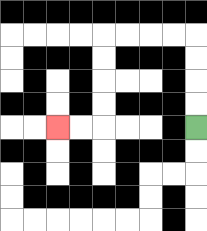{'start': '[8, 5]', 'end': '[2, 5]', 'path_directions': 'U,U,U,U,L,L,L,L,D,D,D,D,L,L', 'path_coordinates': '[[8, 5], [8, 4], [8, 3], [8, 2], [8, 1], [7, 1], [6, 1], [5, 1], [4, 1], [4, 2], [4, 3], [4, 4], [4, 5], [3, 5], [2, 5]]'}